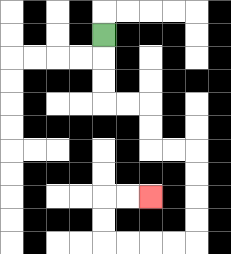{'start': '[4, 1]', 'end': '[6, 8]', 'path_directions': 'D,D,D,R,R,D,D,R,R,D,D,D,D,L,L,L,L,U,U,R,R', 'path_coordinates': '[[4, 1], [4, 2], [4, 3], [4, 4], [5, 4], [6, 4], [6, 5], [6, 6], [7, 6], [8, 6], [8, 7], [8, 8], [8, 9], [8, 10], [7, 10], [6, 10], [5, 10], [4, 10], [4, 9], [4, 8], [5, 8], [6, 8]]'}